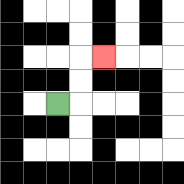{'start': '[2, 4]', 'end': '[4, 2]', 'path_directions': 'R,U,U,R', 'path_coordinates': '[[2, 4], [3, 4], [3, 3], [3, 2], [4, 2]]'}